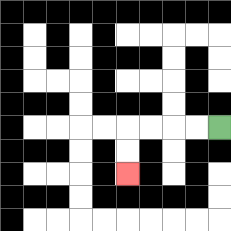{'start': '[9, 5]', 'end': '[5, 7]', 'path_directions': 'L,L,L,L,D,D', 'path_coordinates': '[[9, 5], [8, 5], [7, 5], [6, 5], [5, 5], [5, 6], [5, 7]]'}